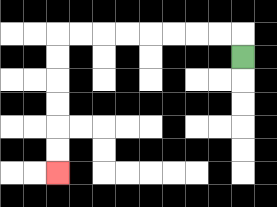{'start': '[10, 2]', 'end': '[2, 7]', 'path_directions': 'U,L,L,L,L,L,L,L,L,D,D,D,D,D,D', 'path_coordinates': '[[10, 2], [10, 1], [9, 1], [8, 1], [7, 1], [6, 1], [5, 1], [4, 1], [3, 1], [2, 1], [2, 2], [2, 3], [2, 4], [2, 5], [2, 6], [2, 7]]'}